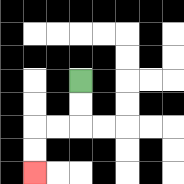{'start': '[3, 3]', 'end': '[1, 7]', 'path_directions': 'D,D,L,L,D,D', 'path_coordinates': '[[3, 3], [3, 4], [3, 5], [2, 5], [1, 5], [1, 6], [1, 7]]'}